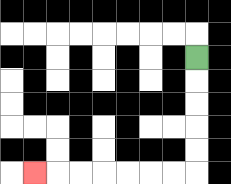{'start': '[8, 2]', 'end': '[1, 7]', 'path_directions': 'D,D,D,D,D,L,L,L,L,L,L,L', 'path_coordinates': '[[8, 2], [8, 3], [8, 4], [8, 5], [8, 6], [8, 7], [7, 7], [6, 7], [5, 7], [4, 7], [3, 7], [2, 7], [1, 7]]'}